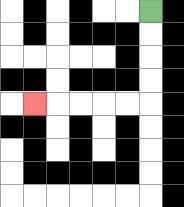{'start': '[6, 0]', 'end': '[1, 4]', 'path_directions': 'D,D,D,D,L,L,L,L,L', 'path_coordinates': '[[6, 0], [6, 1], [6, 2], [6, 3], [6, 4], [5, 4], [4, 4], [3, 4], [2, 4], [1, 4]]'}